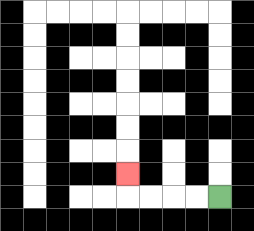{'start': '[9, 8]', 'end': '[5, 7]', 'path_directions': 'L,L,L,L,U', 'path_coordinates': '[[9, 8], [8, 8], [7, 8], [6, 8], [5, 8], [5, 7]]'}